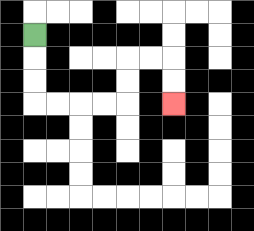{'start': '[1, 1]', 'end': '[7, 4]', 'path_directions': 'D,D,D,R,R,R,R,U,U,R,R,D,D', 'path_coordinates': '[[1, 1], [1, 2], [1, 3], [1, 4], [2, 4], [3, 4], [4, 4], [5, 4], [5, 3], [5, 2], [6, 2], [7, 2], [7, 3], [7, 4]]'}